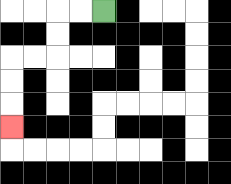{'start': '[4, 0]', 'end': '[0, 5]', 'path_directions': 'L,L,D,D,L,L,D,D,D', 'path_coordinates': '[[4, 0], [3, 0], [2, 0], [2, 1], [2, 2], [1, 2], [0, 2], [0, 3], [0, 4], [0, 5]]'}